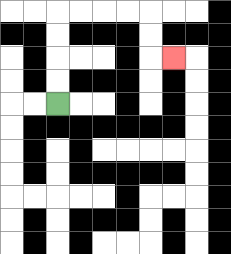{'start': '[2, 4]', 'end': '[7, 2]', 'path_directions': 'U,U,U,U,R,R,R,R,D,D,R', 'path_coordinates': '[[2, 4], [2, 3], [2, 2], [2, 1], [2, 0], [3, 0], [4, 0], [5, 0], [6, 0], [6, 1], [6, 2], [7, 2]]'}